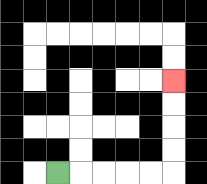{'start': '[2, 7]', 'end': '[7, 3]', 'path_directions': 'R,R,R,R,R,U,U,U,U', 'path_coordinates': '[[2, 7], [3, 7], [4, 7], [5, 7], [6, 7], [7, 7], [7, 6], [7, 5], [7, 4], [7, 3]]'}